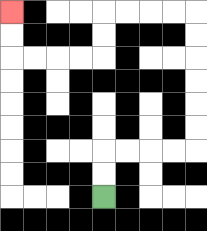{'start': '[4, 8]', 'end': '[0, 0]', 'path_directions': 'U,U,R,R,R,R,U,U,U,U,U,U,L,L,L,L,D,D,L,L,L,L,U,U', 'path_coordinates': '[[4, 8], [4, 7], [4, 6], [5, 6], [6, 6], [7, 6], [8, 6], [8, 5], [8, 4], [8, 3], [8, 2], [8, 1], [8, 0], [7, 0], [6, 0], [5, 0], [4, 0], [4, 1], [4, 2], [3, 2], [2, 2], [1, 2], [0, 2], [0, 1], [0, 0]]'}